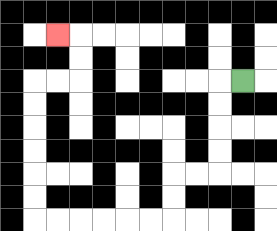{'start': '[10, 3]', 'end': '[2, 1]', 'path_directions': 'L,D,D,D,D,L,L,D,D,L,L,L,L,L,L,U,U,U,U,U,U,R,R,U,U,L', 'path_coordinates': '[[10, 3], [9, 3], [9, 4], [9, 5], [9, 6], [9, 7], [8, 7], [7, 7], [7, 8], [7, 9], [6, 9], [5, 9], [4, 9], [3, 9], [2, 9], [1, 9], [1, 8], [1, 7], [1, 6], [1, 5], [1, 4], [1, 3], [2, 3], [3, 3], [3, 2], [3, 1], [2, 1]]'}